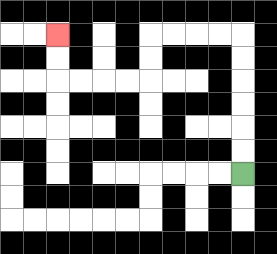{'start': '[10, 7]', 'end': '[2, 1]', 'path_directions': 'U,U,U,U,U,U,L,L,L,L,D,D,L,L,L,L,U,U', 'path_coordinates': '[[10, 7], [10, 6], [10, 5], [10, 4], [10, 3], [10, 2], [10, 1], [9, 1], [8, 1], [7, 1], [6, 1], [6, 2], [6, 3], [5, 3], [4, 3], [3, 3], [2, 3], [2, 2], [2, 1]]'}